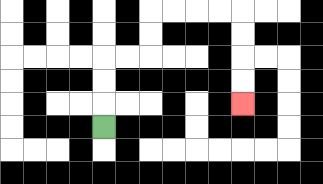{'start': '[4, 5]', 'end': '[10, 4]', 'path_directions': 'U,U,U,R,R,U,U,R,R,R,R,D,D,D,D', 'path_coordinates': '[[4, 5], [4, 4], [4, 3], [4, 2], [5, 2], [6, 2], [6, 1], [6, 0], [7, 0], [8, 0], [9, 0], [10, 0], [10, 1], [10, 2], [10, 3], [10, 4]]'}